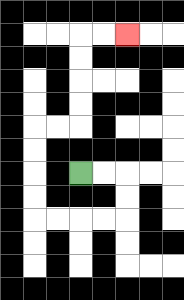{'start': '[3, 7]', 'end': '[5, 1]', 'path_directions': 'R,R,D,D,L,L,L,L,U,U,U,U,R,R,U,U,U,U,R,R', 'path_coordinates': '[[3, 7], [4, 7], [5, 7], [5, 8], [5, 9], [4, 9], [3, 9], [2, 9], [1, 9], [1, 8], [1, 7], [1, 6], [1, 5], [2, 5], [3, 5], [3, 4], [3, 3], [3, 2], [3, 1], [4, 1], [5, 1]]'}